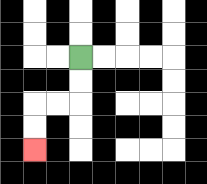{'start': '[3, 2]', 'end': '[1, 6]', 'path_directions': 'D,D,L,L,D,D', 'path_coordinates': '[[3, 2], [3, 3], [3, 4], [2, 4], [1, 4], [1, 5], [1, 6]]'}